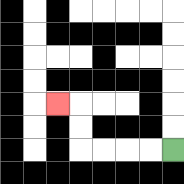{'start': '[7, 6]', 'end': '[2, 4]', 'path_directions': 'L,L,L,L,U,U,L', 'path_coordinates': '[[7, 6], [6, 6], [5, 6], [4, 6], [3, 6], [3, 5], [3, 4], [2, 4]]'}